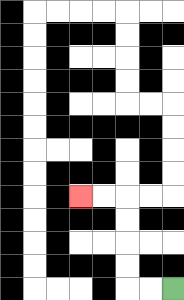{'start': '[7, 12]', 'end': '[3, 8]', 'path_directions': 'L,L,U,U,U,U,L,L', 'path_coordinates': '[[7, 12], [6, 12], [5, 12], [5, 11], [5, 10], [5, 9], [5, 8], [4, 8], [3, 8]]'}